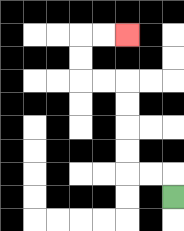{'start': '[7, 8]', 'end': '[5, 1]', 'path_directions': 'U,L,L,U,U,U,U,L,L,U,U,R,R', 'path_coordinates': '[[7, 8], [7, 7], [6, 7], [5, 7], [5, 6], [5, 5], [5, 4], [5, 3], [4, 3], [3, 3], [3, 2], [3, 1], [4, 1], [5, 1]]'}